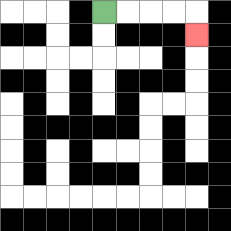{'start': '[4, 0]', 'end': '[8, 1]', 'path_directions': 'R,R,R,R,D', 'path_coordinates': '[[4, 0], [5, 0], [6, 0], [7, 0], [8, 0], [8, 1]]'}